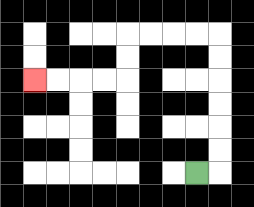{'start': '[8, 7]', 'end': '[1, 3]', 'path_directions': 'R,U,U,U,U,U,U,L,L,L,L,D,D,L,L,L,L', 'path_coordinates': '[[8, 7], [9, 7], [9, 6], [9, 5], [9, 4], [9, 3], [9, 2], [9, 1], [8, 1], [7, 1], [6, 1], [5, 1], [5, 2], [5, 3], [4, 3], [3, 3], [2, 3], [1, 3]]'}